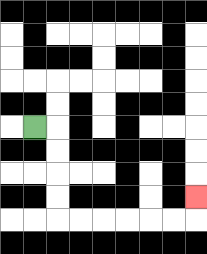{'start': '[1, 5]', 'end': '[8, 8]', 'path_directions': 'R,D,D,D,D,R,R,R,R,R,R,U', 'path_coordinates': '[[1, 5], [2, 5], [2, 6], [2, 7], [2, 8], [2, 9], [3, 9], [4, 9], [5, 9], [6, 9], [7, 9], [8, 9], [8, 8]]'}